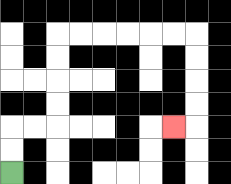{'start': '[0, 7]', 'end': '[7, 5]', 'path_directions': 'U,U,R,R,U,U,U,U,R,R,R,R,R,R,D,D,D,D,L', 'path_coordinates': '[[0, 7], [0, 6], [0, 5], [1, 5], [2, 5], [2, 4], [2, 3], [2, 2], [2, 1], [3, 1], [4, 1], [5, 1], [6, 1], [7, 1], [8, 1], [8, 2], [8, 3], [8, 4], [8, 5], [7, 5]]'}